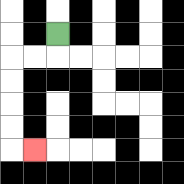{'start': '[2, 1]', 'end': '[1, 6]', 'path_directions': 'D,L,L,D,D,D,D,R', 'path_coordinates': '[[2, 1], [2, 2], [1, 2], [0, 2], [0, 3], [0, 4], [0, 5], [0, 6], [1, 6]]'}